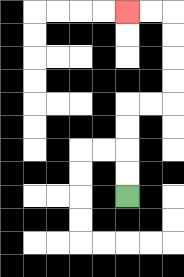{'start': '[5, 8]', 'end': '[5, 0]', 'path_directions': 'U,U,U,U,R,R,U,U,U,U,L,L', 'path_coordinates': '[[5, 8], [5, 7], [5, 6], [5, 5], [5, 4], [6, 4], [7, 4], [7, 3], [7, 2], [7, 1], [7, 0], [6, 0], [5, 0]]'}